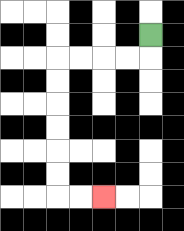{'start': '[6, 1]', 'end': '[4, 8]', 'path_directions': 'D,L,L,L,L,D,D,D,D,D,D,R,R', 'path_coordinates': '[[6, 1], [6, 2], [5, 2], [4, 2], [3, 2], [2, 2], [2, 3], [2, 4], [2, 5], [2, 6], [2, 7], [2, 8], [3, 8], [4, 8]]'}